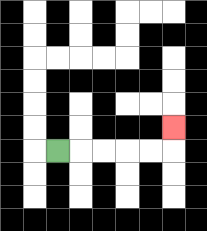{'start': '[2, 6]', 'end': '[7, 5]', 'path_directions': 'R,R,R,R,R,U', 'path_coordinates': '[[2, 6], [3, 6], [4, 6], [5, 6], [6, 6], [7, 6], [7, 5]]'}